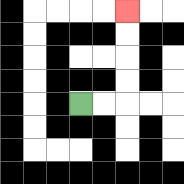{'start': '[3, 4]', 'end': '[5, 0]', 'path_directions': 'R,R,U,U,U,U', 'path_coordinates': '[[3, 4], [4, 4], [5, 4], [5, 3], [5, 2], [5, 1], [5, 0]]'}